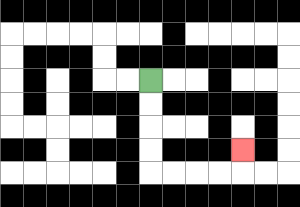{'start': '[6, 3]', 'end': '[10, 6]', 'path_directions': 'D,D,D,D,R,R,R,R,U', 'path_coordinates': '[[6, 3], [6, 4], [6, 5], [6, 6], [6, 7], [7, 7], [8, 7], [9, 7], [10, 7], [10, 6]]'}